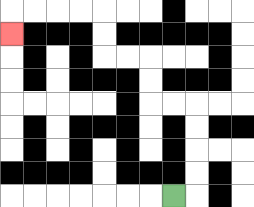{'start': '[7, 8]', 'end': '[0, 1]', 'path_directions': 'R,U,U,U,U,L,L,U,U,L,L,U,U,L,L,L,L,D', 'path_coordinates': '[[7, 8], [8, 8], [8, 7], [8, 6], [8, 5], [8, 4], [7, 4], [6, 4], [6, 3], [6, 2], [5, 2], [4, 2], [4, 1], [4, 0], [3, 0], [2, 0], [1, 0], [0, 0], [0, 1]]'}